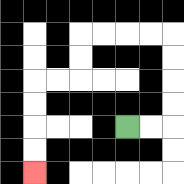{'start': '[5, 5]', 'end': '[1, 7]', 'path_directions': 'R,R,U,U,U,U,L,L,L,L,D,D,L,L,D,D,D,D', 'path_coordinates': '[[5, 5], [6, 5], [7, 5], [7, 4], [7, 3], [7, 2], [7, 1], [6, 1], [5, 1], [4, 1], [3, 1], [3, 2], [3, 3], [2, 3], [1, 3], [1, 4], [1, 5], [1, 6], [1, 7]]'}